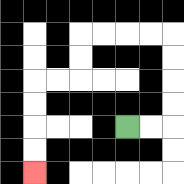{'start': '[5, 5]', 'end': '[1, 7]', 'path_directions': 'R,R,U,U,U,U,L,L,L,L,D,D,L,L,D,D,D,D', 'path_coordinates': '[[5, 5], [6, 5], [7, 5], [7, 4], [7, 3], [7, 2], [7, 1], [6, 1], [5, 1], [4, 1], [3, 1], [3, 2], [3, 3], [2, 3], [1, 3], [1, 4], [1, 5], [1, 6], [1, 7]]'}